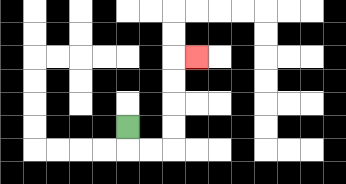{'start': '[5, 5]', 'end': '[8, 2]', 'path_directions': 'D,R,R,U,U,U,U,R', 'path_coordinates': '[[5, 5], [5, 6], [6, 6], [7, 6], [7, 5], [7, 4], [7, 3], [7, 2], [8, 2]]'}